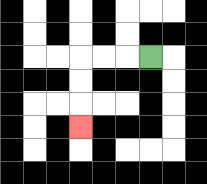{'start': '[6, 2]', 'end': '[3, 5]', 'path_directions': 'L,L,L,D,D,D', 'path_coordinates': '[[6, 2], [5, 2], [4, 2], [3, 2], [3, 3], [3, 4], [3, 5]]'}